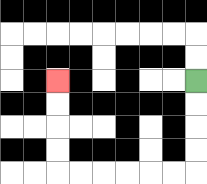{'start': '[8, 3]', 'end': '[2, 3]', 'path_directions': 'D,D,D,D,L,L,L,L,L,L,U,U,U,U', 'path_coordinates': '[[8, 3], [8, 4], [8, 5], [8, 6], [8, 7], [7, 7], [6, 7], [5, 7], [4, 7], [3, 7], [2, 7], [2, 6], [2, 5], [2, 4], [2, 3]]'}